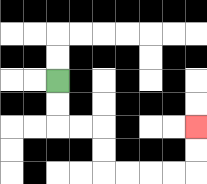{'start': '[2, 3]', 'end': '[8, 5]', 'path_directions': 'D,D,R,R,D,D,R,R,R,R,U,U', 'path_coordinates': '[[2, 3], [2, 4], [2, 5], [3, 5], [4, 5], [4, 6], [4, 7], [5, 7], [6, 7], [7, 7], [8, 7], [8, 6], [8, 5]]'}